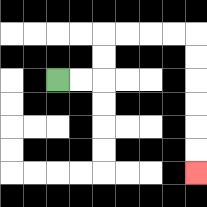{'start': '[2, 3]', 'end': '[8, 7]', 'path_directions': 'R,R,U,U,R,R,R,R,D,D,D,D,D,D', 'path_coordinates': '[[2, 3], [3, 3], [4, 3], [4, 2], [4, 1], [5, 1], [6, 1], [7, 1], [8, 1], [8, 2], [8, 3], [8, 4], [8, 5], [8, 6], [8, 7]]'}